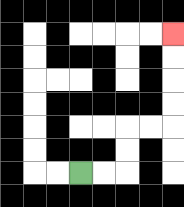{'start': '[3, 7]', 'end': '[7, 1]', 'path_directions': 'R,R,U,U,R,R,U,U,U,U', 'path_coordinates': '[[3, 7], [4, 7], [5, 7], [5, 6], [5, 5], [6, 5], [7, 5], [7, 4], [7, 3], [7, 2], [7, 1]]'}